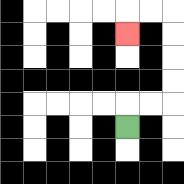{'start': '[5, 5]', 'end': '[5, 1]', 'path_directions': 'U,R,R,U,U,U,U,L,L,D', 'path_coordinates': '[[5, 5], [5, 4], [6, 4], [7, 4], [7, 3], [7, 2], [7, 1], [7, 0], [6, 0], [5, 0], [5, 1]]'}